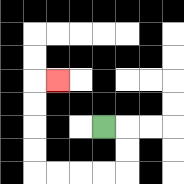{'start': '[4, 5]', 'end': '[2, 3]', 'path_directions': 'R,D,D,L,L,L,L,U,U,U,U,R', 'path_coordinates': '[[4, 5], [5, 5], [5, 6], [5, 7], [4, 7], [3, 7], [2, 7], [1, 7], [1, 6], [1, 5], [1, 4], [1, 3], [2, 3]]'}